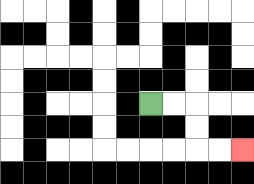{'start': '[6, 4]', 'end': '[10, 6]', 'path_directions': 'R,R,D,D,R,R', 'path_coordinates': '[[6, 4], [7, 4], [8, 4], [8, 5], [8, 6], [9, 6], [10, 6]]'}